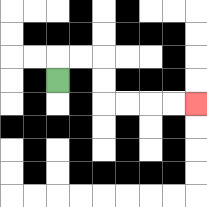{'start': '[2, 3]', 'end': '[8, 4]', 'path_directions': 'U,R,R,D,D,R,R,R,R', 'path_coordinates': '[[2, 3], [2, 2], [3, 2], [4, 2], [4, 3], [4, 4], [5, 4], [6, 4], [7, 4], [8, 4]]'}